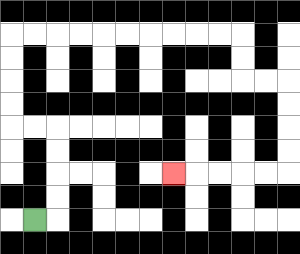{'start': '[1, 9]', 'end': '[7, 7]', 'path_directions': 'R,U,U,U,U,L,L,U,U,U,U,R,R,R,R,R,R,R,R,R,R,D,D,R,R,D,D,D,D,L,L,L,L,L', 'path_coordinates': '[[1, 9], [2, 9], [2, 8], [2, 7], [2, 6], [2, 5], [1, 5], [0, 5], [0, 4], [0, 3], [0, 2], [0, 1], [1, 1], [2, 1], [3, 1], [4, 1], [5, 1], [6, 1], [7, 1], [8, 1], [9, 1], [10, 1], [10, 2], [10, 3], [11, 3], [12, 3], [12, 4], [12, 5], [12, 6], [12, 7], [11, 7], [10, 7], [9, 7], [8, 7], [7, 7]]'}